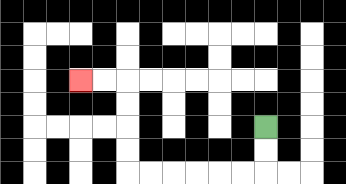{'start': '[11, 5]', 'end': '[3, 3]', 'path_directions': 'D,D,L,L,L,L,L,L,U,U,U,U,L,L', 'path_coordinates': '[[11, 5], [11, 6], [11, 7], [10, 7], [9, 7], [8, 7], [7, 7], [6, 7], [5, 7], [5, 6], [5, 5], [5, 4], [5, 3], [4, 3], [3, 3]]'}